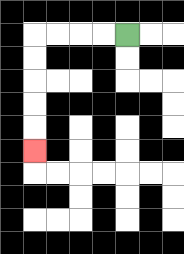{'start': '[5, 1]', 'end': '[1, 6]', 'path_directions': 'L,L,L,L,D,D,D,D,D', 'path_coordinates': '[[5, 1], [4, 1], [3, 1], [2, 1], [1, 1], [1, 2], [1, 3], [1, 4], [1, 5], [1, 6]]'}